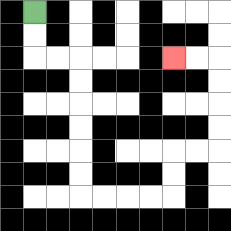{'start': '[1, 0]', 'end': '[7, 2]', 'path_directions': 'D,D,R,R,D,D,D,D,D,D,R,R,R,R,U,U,R,R,U,U,U,U,L,L', 'path_coordinates': '[[1, 0], [1, 1], [1, 2], [2, 2], [3, 2], [3, 3], [3, 4], [3, 5], [3, 6], [3, 7], [3, 8], [4, 8], [5, 8], [6, 8], [7, 8], [7, 7], [7, 6], [8, 6], [9, 6], [9, 5], [9, 4], [9, 3], [9, 2], [8, 2], [7, 2]]'}